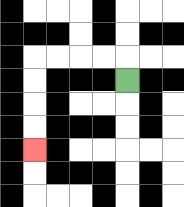{'start': '[5, 3]', 'end': '[1, 6]', 'path_directions': 'U,L,L,L,L,D,D,D,D', 'path_coordinates': '[[5, 3], [5, 2], [4, 2], [3, 2], [2, 2], [1, 2], [1, 3], [1, 4], [1, 5], [1, 6]]'}